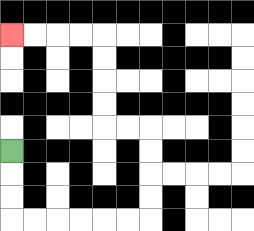{'start': '[0, 6]', 'end': '[0, 1]', 'path_directions': 'D,D,D,R,R,R,R,R,R,U,U,U,U,L,L,U,U,U,U,L,L,L,L', 'path_coordinates': '[[0, 6], [0, 7], [0, 8], [0, 9], [1, 9], [2, 9], [3, 9], [4, 9], [5, 9], [6, 9], [6, 8], [6, 7], [6, 6], [6, 5], [5, 5], [4, 5], [4, 4], [4, 3], [4, 2], [4, 1], [3, 1], [2, 1], [1, 1], [0, 1]]'}